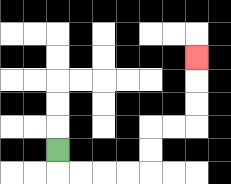{'start': '[2, 6]', 'end': '[8, 2]', 'path_directions': 'D,R,R,R,R,U,U,R,R,U,U,U', 'path_coordinates': '[[2, 6], [2, 7], [3, 7], [4, 7], [5, 7], [6, 7], [6, 6], [6, 5], [7, 5], [8, 5], [8, 4], [8, 3], [8, 2]]'}